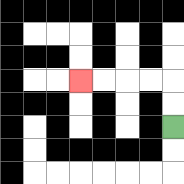{'start': '[7, 5]', 'end': '[3, 3]', 'path_directions': 'U,U,L,L,L,L', 'path_coordinates': '[[7, 5], [7, 4], [7, 3], [6, 3], [5, 3], [4, 3], [3, 3]]'}